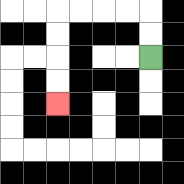{'start': '[6, 2]', 'end': '[2, 4]', 'path_directions': 'U,U,L,L,L,L,D,D,D,D', 'path_coordinates': '[[6, 2], [6, 1], [6, 0], [5, 0], [4, 0], [3, 0], [2, 0], [2, 1], [2, 2], [2, 3], [2, 4]]'}